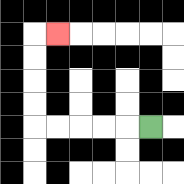{'start': '[6, 5]', 'end': '[2, 1]', 'path_directions': 'L,L,L,L,L,U,U,U,U,R', 'path_coordinates': '[[6, 5], [5, 5], [4, 5], [3, 5], [2, 5], [1, 5], [1, 4], [1, 3], [1, 2], [1, 1], [2, 1]]'}